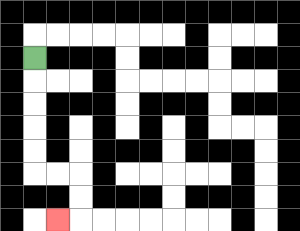{'start': '[1, 2]', 'end': '[2, 9]', 'path_directions': 'D,D,D,D,D,R,R,D,D,L', 'path_coordinates': '[[1, 2], [1, 3], [1, 4], [1, 5], [1, 6], [1, 7], [2, 7], [3, 7], [3, 8], [3, 9], [2, 9]]'}